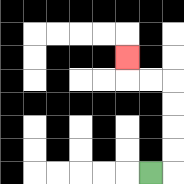{'start': '[6, 7]', 'end': '[5, 2]', 'path_directions': 'R,U,U,U,U,L,L,U', 'path_coordinates': '[[6, 7], [7, 7], [7, 6], [7, 5], [7, 4], [7, 3], [6, 3], [5, 3], [5, 2]]'}